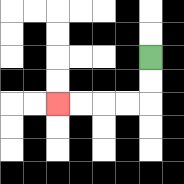{'start': '[6, 2]', 'end': '[2, 4]', 'path_directions': 'D,D,L,L,L,L', 'path_coordinates': '[[6, 2], [6, 3], [6, 4], [5, 4], [4, 4], [3, 4], [2, 4]]'}